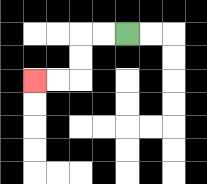{'start': '[5, 1]', 'end': '[1, 3]', 'path_directions': 'L,L,D,D,L,L', 'path_coordinates': '[[5, 1], [4, 1], [3, 1], [3, 2], [3, 3], [2, 3], [1, 3]]'}